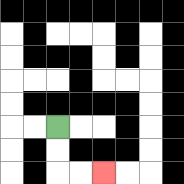{'start': '[2, 5]', 'end': '[4, 7]', 'path_directions': 'D,D,R,R', 'path_coordinates': '[[2, 5], [2, 6], [2, 7], [3, 7], [4, 7]]'}